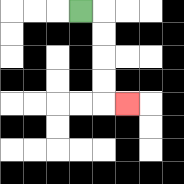{'start': '[3, 0]', 'end': '[5, 4]', 'path_directions': 'R,D,D,D,D,R', 'path_coordinates': '[[3, 0], [4, 0], [4, 1], [4, 2], [4, 3], [4, 4], [5, 4]]'}